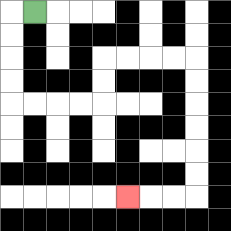{'start': '[1, 0]', 'end': '[5, 8]', 'path_directions': 'L,D,D,D,D,R,R,R,R,U,U,R,R,R,R,D,D,D,D,D,D,L,L,L', 'path_coordinates': '[[1, 0], [0, 0], [0, 1], [0, 2], [0, 3], [0, 4], [1, 4], [2, 4], [3, 4], [4, 4], [4, 3], [4, 2], [5, 2], [6, 2], [7, 2], [8, 2], [8, 3], [8, 4], [8, 5], [8, 6], [8, 7], [8, 8], [7, 8], [6, 8], [5, 8]]'}